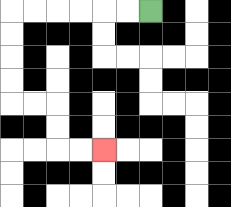{'start': '[6, 0]', 'end': '[4, 6]', 'path_directions': 'L,L,L,L,L,L,D,D,D,D,R,R,D,D,R,R', 'path_coordinates': '[[6, 0], [5, 0], [4, 0], [3, 0], [2, 0], [1, 0], [0, 0], [0, 1], [0, 2], [0, 3], [0, 4], [1, 4], [2, 4], [2, 5], [2, 6], [3, 6], [4, 6]]'}